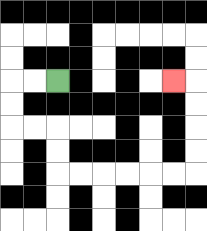{'start': '[2, 3]', 'end': '[7, 3]', 'path_directions': 'L,L,D,D,R,R,D,D,R,R,R,R,R,R,U,U,U,U,L', 'path_coordinates': '[[2, 3], [1, 3], [0, 3], [0, 4], [0, 5], [1, 5], [2, 5], [2, 6], [2, 7], [3, 7], [4, 7], [5, 7], [6, 7], [7, 7], [8, 7], [8, 6], [8, 5], [8, 4], [8, 3], [7, 3]]'}